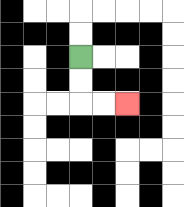{'start': '[3, 2]', 'end': '[5, 4]', 'path_directions': 'D,D,R,R', 'path_coordinates': '[[3, 2], [3, 3], [3, 4], [4, 4], [5, 4]]'}